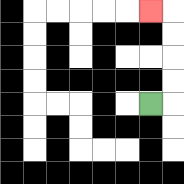{'start': '[6, 4]', 'end': '[6, 0]', 'path_directions': 'R,U,U,U,U,L', 'path_coordinates': '[[6, 4], [7, 4], [7, 3], [7, 2], [7, 1], [7, 0], [6, 0]]'}